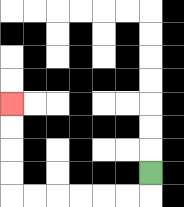{'start': '[6, 7]', 'end': '[0, 4]', 'path_directions': 'D,L,L,L,L,L,L,U,U,U,U', 'path_coordinates': '[[6, 7], [6, 8], [5, 8], [4, 8], [3, 8], [2, 8], [1, 8], [0, 8], [0, 7], [0, 6], [0, 5], [0, 4]]'}